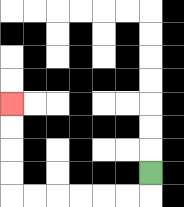{'start': '[6, 7]', 'end': '[0, 4]', 'path_directions': 'D,L,L,L,L,L,L,U,U,U,U', 'path_coordinates': '[[6, 7], [6, 8], [5, 8], [4, 8], [3, 8], [2, 8], [1, 8], [0, 8], [0, 7], [0, 6], [0, 5], [0, 4]]'}